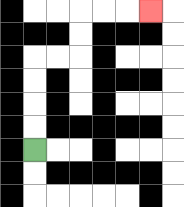{'start': '[1, 6]', 'end': '[6, 0]', 'path_directions': 'U,U,U,U,R,R,U,U,R,R,R', 'path_coordinates': '[[1, 6], [1, 5], [1, 4], [1, 3], [1, 2], [2, 2], [3, 2], [3, 1], [3, 0], [4, 0], [5, 0], [6, 0]]'}